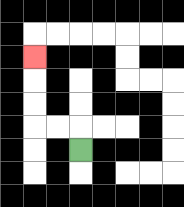{'start': '[3, 6]', 'end': '[1, 2]', 'path_directions': 'U,L,L,U,U,U', 'path_coordinates': '[[3, 6], [3, 5], [2, 5], [1, 5], [1, 4], [1, 3], [1, 2]]'}